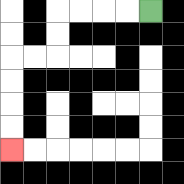{'start': '[6, 0]', 'end': '[0, 6]', 'path_directions': 'L,L,L,L,D,D,L,L,D,D,D,D', 'path_coordinates': '[[6, 0], [5, 0], [4, 0], [3, 0], [2, 0], [2, 1], [2, 2], [1, 2], [0, 2], [0, 3], [0, 4], [0, 5], [0, 6]]'}